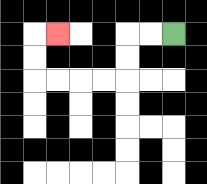{'start': '[7, 1]', 'end': '[2, 1]', 'path_directions': 'L,L,D,D,L,L,L,L,U,U,R', 'path_coordinates': '[[7, 1], [6, 1], [5, 1], [5, 2], [5, 3], [4, 3], [3, 3], [2, 3], [1, 3], [1, 2], [1, 1], [2, 1]]'}